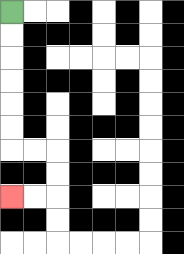{'start': '[0, 0]', 'end': '[0, 8]', 'path_directions': 'D,D,D,D,D,D,R,R,D,D,L,L', 'path_coordinates': '[[0, 0], [0, 1], [0, 2], [0, 3], [0, 4], [0, 5], [0, 6], [1, 6], [2, 6], [2, 7], [2, 8], [1, 8], [0, 8]]'}